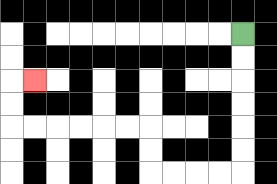{'start': '[10, 1]', 'end': '[1, 3]', 'path_directions': 'D,D,D,D,D,D,L,L,L,L,U,U,L,L,L,L,L,L,U,U,R', 'path_coordinates': '[[10, 1], [10, 2], [10, 3], [10, 4], [10, 5], [10, 6], [10, 7], [9, 7], [8, 7], [7, 7], [6, 7], [6, 6], [6, 5], [5, 5], [4, 5], [3, 5], [2, 5], [1, 5], [0, 5], [0, 4], [0, 3], [1, 3]]'}